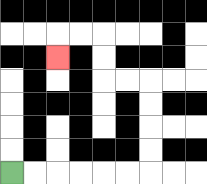{'start': '[0, 7]', 'end': '[2, 2]', 'path_directions': 'R,R,R,R,R,R,U,U,U,U,L,L,U,U,L,L,D', 'path_coordinates': '[[0, 7], [1, 7], [2, 7], [3, 7], [4, 7], [5, 7], [6, 7], [6, 6], [6, 5], [6, 4], [6, 3], [5, 3], [4, 3], [4, 2], [4, 1], [3, 1], [2, 1], [2, 2]]'}